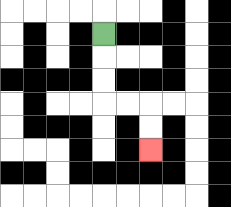{'start': '[4, 1]', 'end': '[6, 6]', 'path_directions': 'D,D,D,R,R,D,D', 'path_coordinates': '[[4, 1], [4, 2], [4, 3], [4, 4], [5, 4], [6, 4], [6, 5], [6, 6]]'}